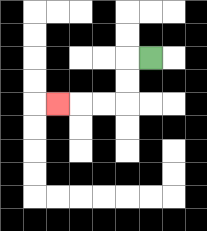{'start': '[6, 2]', 'end': '[2, 4]', 'path_directions': 'L,D,D,L,L,L', 'path_coordinates': '[[6, 2], [5, 2], [5, 3], [5, 4], [4, 4], [3, 4], [2, 4]]'}